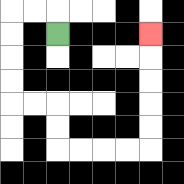{'start': '[2, 1]', 'end': '[6, 1]', 'path_directions': 'U,L,L,D,D,D,D,R,R,D,D,R,R,R,R,U,U,U,U,U', 'path_coordinates': '[[2, 1], [2, 0], [1, 0], [0, 0], [0, 1], [0, 2], [0, 3], [0, 4], [1, 4], [2, 4], [2, 5], [2, 6], [3, 6], [4, 6], [5, 6], [6, 6], [6, 5], [6, 4], [6, 3], [6, 2], [6, 1]]'}